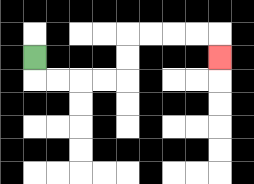{'start': '[1, 2]', 'end': '[9, 2]', 'path_directions': 'D,R,R,R,R,U,U,R,R,R,R,D', 'path_coordinates': '[[1, 2], [1, 3], [2, 3], [3, 3], [4, 3], [5, 3], [5, 2], [5, 1], [6, 1], [7, 1], [8, 1], [9, 1], [9, 2]]'}